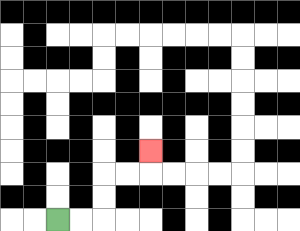{'start': '[2, 9]', 'end': '[6, 6]', 'path_directions': 'R,R,U,U,R,R,U', 'path_coordinates': '[[2, 9], [3, 9], [4, 9], [4, 8], [4, 7], [5, 7], [6, 7], [6, 6]]'}